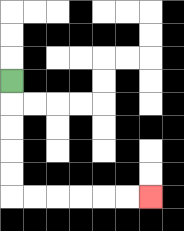{'start': '[0, 3]', 'end': '[6, 8]', 'path_directions': 'D,D,D,D,D,R,R,R,R,R,R', 'path_coordinates': '[[0, 3], [0, 4], [0, 5], [0, 6], [0, 7], [0, 8], [1, 8], [2, 8], [3, 8], [4, 8], [5, 8], [6, 8]]'}